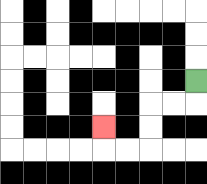{'start': '[8, 3]', 'end': '[4, 5]', 'path_directions': 'D,L,L,D,D,L,L,U', 'path_coordinates': '[[8, 3], [8, 4], [7, 4], [6, 4], [6, 5], [6, 6], [5, 6], [4, 6], [4, 5]]'}